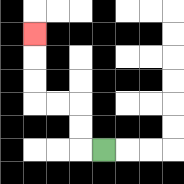{'start': '[4, 6]', 'end': '[1, 1]', 'path_directions': 'L,U,U,L,L,U,U,U', 'path_coordinates': '[[4, 6], [3, 6], [3, 5], [3, 4], [2, 4], [1, 4], [1, 3], [1, 2], [1, 1]]'}